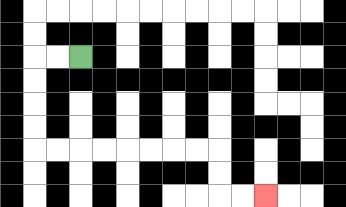{'start': '[3, 2]', 'end': '[11, 8]', 'path_directions': 'L,L,D,D,D,D,R,R,R,R,R,R,R,R,D,D,R,R', 'path_coordinates': '[[3, 2], [2, 2], [1, 2], [1, 3], [1, 4], [1, 5], [1, 6], [2, 6], [3, 6], [4, 6], [5, 6], [6, 6], [7, 6], [8, 6], [9, 6], [9, 7], [9, 8], [10, 8], [11, 8]]'}